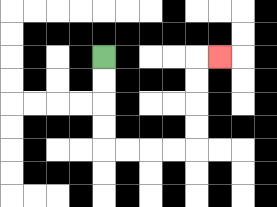{'start': '[4, 2]', 'end': '[9, 2]', 'path_directions': 'D,D,D,D,R,R,R,R,U,U,U,U,R', 'path_coordinates': '[[4, 2], [4, 3], [4, 4], [4, 5], [4, 6], [5, 6], [6, 6], [7, 6], [8, 6], [8, 5], [8, 4], [8, 3], [8, 2], [9, 2]]'}